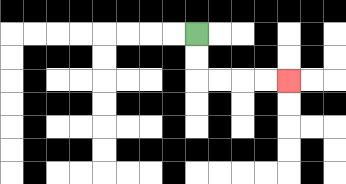{'start': '[8, 1]', 'end': '[12, 3]', 'path_directions': 'D,D,R,R,R,R', 'path_coordinates': '[[8, 1], [8, 2], [8, 3], [9, 3], [10, 3], [11, 3], [12, 3]]'}